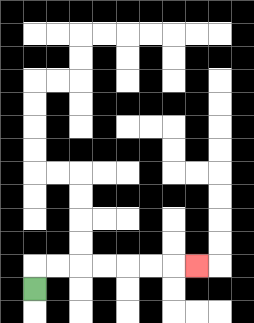{'start': '[1, 12]', 'end': '[8, 11]', 'path_directions': 'U,R,R,R,R,R,R,R', 'path_coordinates': '[[1, 12], [1, 11], [2, 11], [3, 11], [4, 11], [5, 11], [6, 11], [7, 11], [8, 11]]'}